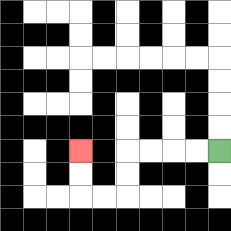{'start': '[9, 6]', 'end': '[3, 6]', 'path_directions': 'L,L,L,L,D,D,L,L,U,U', 'path_coordinates': '[[9, 6], [8, 6], [7, 6], [6, 6], [5, 6], [5, 7], [5, 8], [4, 8], [3, 8], [3, 7], [3, 6]]'}